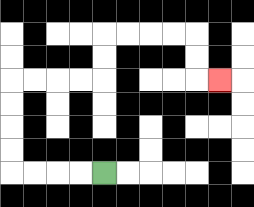{'start': '[4, 7]', 'end': '[9, 3]', 'path_directions': 'L,L,L,L,U,U,U,U,R,R,R,R,U,U,R,R,R,R,D,D,R', 'path_coordinates': '[[4, 7], [3, 7], [2, 7], [1, 7], [0, 7], [0, 6], [0, 5], [0, 4], [0, 3], [1, 3], [2, 3], [3, 3], [4, 3], [4, 2], [4, 1], [5, 1], [6, 1], [7, 1], [8, 1], [8, 2], [8, 3], [9, 3]]'}